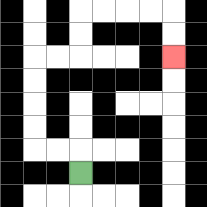{'start': '[3, 7]', 'end': '[7, 2]', 'path_directions': 'U,L,L,U,U,U,U,R,R,U,U,R,R,R,R,D,D', 'path_coordinates': '[[3, 7], [3, 6], [2, 6], [1, 6], [1, 5], [1, 4], [1, 3], [1, 2], [2, 2], [3, 2], [3, 1], [3, 0], [4, 0], [5, 0], [6, 0], [7, 0], [7, 1], [7, 2]]'}